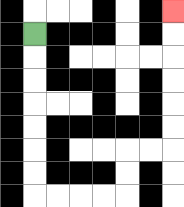{'start': '[1, 1]', 'end': '[7, 0]', 'path_directions': 'D,D,D,D,D,D,D,R,R,R,R,U,U,R,R,U,U,U,U,U,U', 'path_coordinates': '[[1, 1], [1, 2], [1, 3], [1, 4], [1, 5], [1, 6], [1, 7], [1, 8], [2, 8], [3, 8], [4, 8], [5, 8], [5, 7], [5, 6], [6, 6], [7, 6], [7, 5], [7, 4], [7, 3], [7, 2], [7, 1], [7, 0]]'}